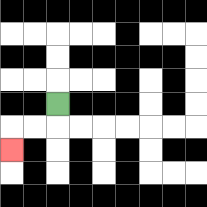{'start': '[2, 4]', 'end': '[0, 6]', 'path_directions': 'D,L,L,D', 'path_coordinates': '[[2, 4], [2, 5], [1, 5], [0, 5], [0, 6]]'}